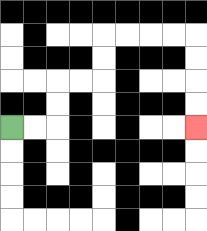{'start': '[0, 5]', 'end': '[8, 5]', 'path_directions': 'R,R,U,U,R,R,U,U,R,R,R,R,D,D,D,D', 'path_coordinates': '[[0, 5], [1, 5], [2, 5], [2, 4], [2, 3], [3, 3], [4, 3], [4, 2], [4, 1], [5, 1], [6, 1], [7, 1], [8, 1], [8, 2], [8, 3], [8, 4], [8, 5]]'}